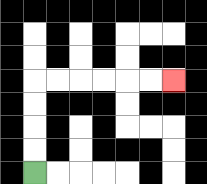{'start': '[1, 7]', 'end': '[7, 3]', 'path_directions': 'U,U,U,U,R,R,R,R,R,R', 'path_coordinates': '[[1, 7], [1, 6], [1, 5], [1, 4], [1, 3], [2, 3], [3, 3], [4, 3], [5, 3], [6, 3], [7, 3]]'}